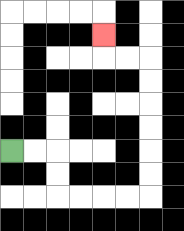{'start': '[0, 6]', 'end': '[4, 1]', 'path_directions': 'R,R,D,D,R,R,R,R,U,U,U,U,U,U,L,L,U', 'path_coordinates': '[[0, 6], [1, 6], [2, 6], [2, 7], [2, 8], [3, 8], [4, 8], [5, 8], [6, 8], [6, 7], [6, 6], [6, 5], [6, 4], [6, 3], [6, 2], [5, 2], [4, 2], [4, 1]]'}